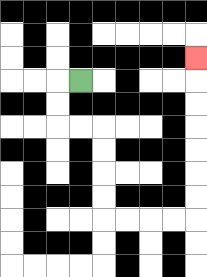{'start': '[3, 3]', 'end': '[8, 2]', 'path_directions': 'L,D,D,R,R,D,D,D,D,R,R,R,R,U,U,U,U,U,U,U', 'path_coordinates': '[[3, 3], [2, 3], [2, 4], [2, 5], [3, 5], [4, 5], [4, 6], [4, 7], [4, 8], [4, 9], [5, 9], [6, 9], [7, 9], [8, 9], [8, 8], [8, 7], [8, 6], [8, 5], [8, 4], [8, 3], [8, 2]]'}